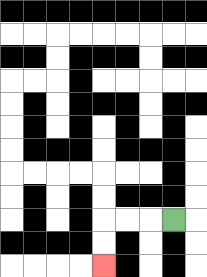{'start': '[7, 9]', 'end': '[4, 11]', 'path_directions': 'L,L,L,D,D', 'path_coordinates': '[[7, 9], [6, 9], [5, 9], [4, 9], [4, 10], [4, 11]]'}